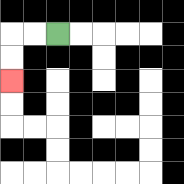{'start': '[2, 1]', 'end': '[0, 3]', 'path_directions': 'L,L,D,D', 'path_coordinates': '[[2, 1], [1, 1], [0, 1], [0, 2], [0, 3]]'}